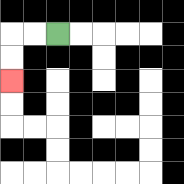{'start': '[2, 1]', 'end': '[0, 3]', 'path_directions': 'L,L,D,D', 'path_coordinates': '[[2, 1], [1, 1], [0, 1], [0, 2], [0, 3]]'}